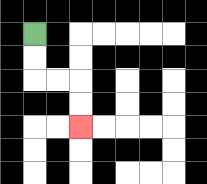{'start': '[1, 1]', 'end': '[3, 5]', 'path_directions': 'D,D,R,R,D,D', 'path_coordinates': '[[1, 1], [1, 2], [1, 3], [2, 3], [3, 3], [3, 4], [3, 5]]'}